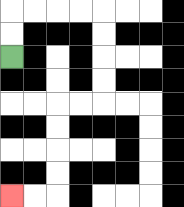{'start': '[0, 2]', 'end': '[0, 8]', 'path_directions': 'U,U,R,R,R,R,D,D,D,D,L,L,D,D,D,D,L,L', 'path_coordinates': '[[0, 2], [0, 1], [0, 0], [1, 0], [2, 0], [3, 0], [4, 0], [4, 1], [4, 2], [4, 3], [4, 4], [3, 4], [2, 4], [2, 5], [2, 6], [2, 7], [2, 8], [1, 8], [0, 8]]'}